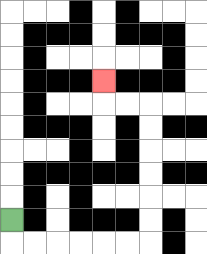{'start': '[0, 9]', 'end': '[4, 3]', 'path_directions': 'D,R,R,R,R,R,R,U,U,U,U,U,U,L,L,U', 'path_coordinates': '[[0, 9], [0, 10], [1, 10], [2, 10], [3, 10], [4, 10], [5, 10], [6, 10], [6, 9], [6, 8], [6, 7], [6, 6], [6, 5], [6, 4], [5, 4], [4, 4], [4, 3]]'}